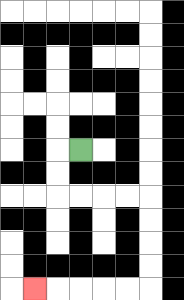{'start': '[3, 6]', 'end': '[1, 12]', 'path_directions': 'L,D,D,R,R,R,R,D,D,D,D,L,L,L,L,L', 'path_coordinates': '[[3, 6], [2, 6], [2, 7], [2, 8], [3, 8], [4, 8], [5, 8], [6, 8], [6, 9], [6, 10], [6, 11], [6, 12], [5, 12], [4, 12], [3, 12], [2, 12], [1, 12]]'}